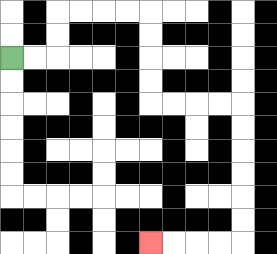{'start': '[0, 2]', 'end': '[6, 10]', 'path_directions': 'R,R,U,U,R,R,R,R,D,D,D,D,R,R,R,R,D,D,D,D,D,D,L,L,L,L', 'path_coordinates': '[[0, 2], [1, 2], [2, 2], [2, 1], [2, 0], [3, 0], [4, 0], [5, 0], [6, 0], [6, 1], [6, 2], [6, 3], [6, 4], [7, 4], [8, 4], [9, 4], [10, 4], [10, 5], [10, 6], [10, 7], [10, 8], [10, 9], [10, 10], [9, 10], [8, 10], [7, 10], [6, 10]]'}